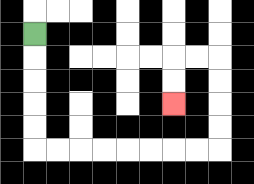{'start': '[1, 1]', 'end': '[7, 4]', 'path_directions': 'D,D,D,D,D,R,R,R,R,R,R,R,R,U,U,U,U,L,L,D,D', 'path_coordinates': '[[1, 1], [1, 2], [1, 3], [1, 4], [1, 5], [1, 6], [2, 6], [3, 6], [4, 6], [5, 6], [6, 6], [7, 6], [8, 6], [9, 6], [9, 5], [9, 4], [9, 3], [9, 2], [8, 2], [7, 2], [7, 3], [7, 4]]'}